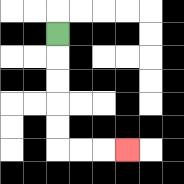{'start': '[2, 1]', 'end': '[5, 6]', 'path_directions': 'D,D,D,D,D,R,R,R', 'path_coordinates': '[[2, 1], [2, 2], [2, 3], [2, 4], [2, 5], [2, 6], [3, 6], [4, 6], [5, 6]]'}